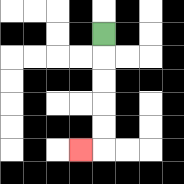{'start': '[4, 1]', 'end': '[3, 6]', 'path_directions': 'D,D,D,D,D,L', 'path_coordinates': '[[4, 1], [4, 2], [4, 3], [4, 4], [4, 5], [4, 6], [3, 6]]'}